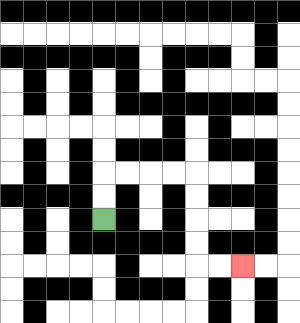{'start': '[4, 9]', 'end': '[10, 11]', 'path_directions': 'U,U,R,R,R,R,D,D,D,D,R,R', 'path_coordinates': '[[4, 9], [4, 8], [4, 7], [5, 7], [6, 7], [7, 7], [8, 7], [8, 8], [8, 9], [8, 10], [8, 11], [9, 11], [10, 11]]'}